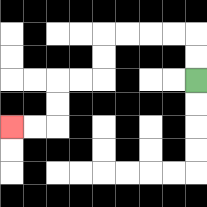{'start': '[8, 3]', 'end': '[0, 5]', 'path_directions': 'U,U,L,L,L,L,D,D,L,L,D,D,L,L', 'path_coordinates': '[[8, 3], [8, 2], [8, 1], [7, 1], [6, 1], [5, 1], [4, 1], [4, 2], [4, 3], [3, 3], [2, 3], [2, 4], [2, 5], [1, 5], [0, 5]]'}